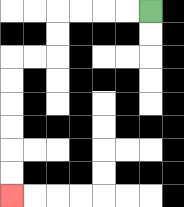{'start': '[6, 0]', 'end': '[0, 8]', 'path_directions': 'L,L,L,L,D,D,L,L,D,D,D,D,D,D', 'path_coordinates': '[[6, 0], [5, 0], [4, 0], [3, 0], [2, 0], [2, 1], [2, 2], [1, 2], [0, 2], [0, 3], [0, 4], [0, 5], [0, 6], [0, 7], [0, 8]]'}